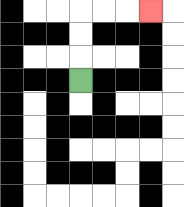{'start': '[3, 3]', 'end': '[6, 0]', 'path_directions': 'U,U,U,R,R,R', 'path_coordinates': '[[3, 3], [3, 2], [3, 1], [3, 0], [4, 0], [5, 0], [6, 0]]'}